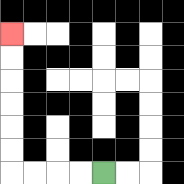{'start': '[4, 7]', 'end': '[0, 1]', 'path_directions': 'L,L,L,L,U,U,U,U,U,U', 'path_coordinates': '[[4, 7], [3, 7], [2, 7], [1, 7], [0, 7], [0, 6], [0, 5], [0, 4], [0, 3], [0, 2], [0, 1]]'}